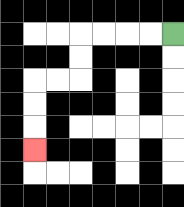{'start': '[7, 1]', 'end': '[1, 6]', 'path_directions': 'L,L,L,L,D,D,L,L,D,D,D', 'path_coordinates': '[[7, 1], [6, 1], [5, 1], [4, 1], [3, 1], [3, 2], [3, 3], [2, 3], [1, 3], [1, 4], [1, 5], [1, 6]]'}